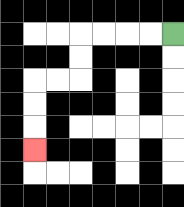{'start': '[7, 1]', 'end': '[1, 6]', 'path_directions': 'L,L,L,L,D,D,L,L,D,D,D', 'path_coordinates': '[[7, 1], [6, 1], [5, 1], [4, 1], [3, 1], [3, 2], [3, 3], [2, 3], [1, 3], [1, 4], [1, 5], [1, 6]]'}